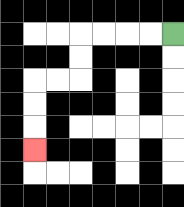{'start': '[7, 1]', 'end': '[1, 6]', 'path_directions': 'L,L,L,L,D,D,L,L,D,D,D', 'path_coordinates': '[[7, 1], [6, 1], [5, 1], [4, 1], [3, 1], [3, 2], [3, 3], [2, 3], [1, 3], [1, 4], [1, 5], [1, 6]]'}